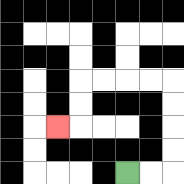{'start': '[5, 7]', 'end': '[2, 5]', 'path_directions': 'R,R,U,U,U,U,L,L,L,L,D,D,L', 'path_coordinates': '[[5, 7], [6, 7], [7, 7], [7, 6], [7, 5], [7, 4], [7, 3], [6, 3], [5, 3], [4, 3], [3, 3], [3, 4], [3, 5], [2, 5]]'}